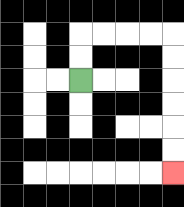{'start': '[3, 3]', 'end': '[7, 7]', 'path_directions': 'U,U,R,R,R,R,D,D,D,D,D,D', 'path_coordinates': '[[3, 3], [3, 2], [3, 1], [4, 1], [5, 1], [6, 1], [7, 1], [7, 2], [7, 3], [7, 4], [7, 5], [7, 6], [7, 7]]'}